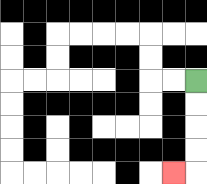{'start': '[8, 3]', 'end': '[7, 7]', 'path_directions': 'D,D,D,D,L', 'path_coordinates': '[[8, 3], [8, 4], [8, 5], [8, 6], [8, 7], [7, 7]]'}